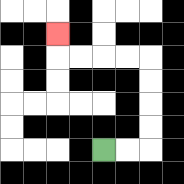{'start': '[4, 6]', 'end': '[2, 1]', 'path_directions': 'R,R,U,U,U,U,L,L,L,L,U', 'path_coordinates': '[[4, 6], [5, 6], [6, 6], [6, 5], [6, 4], [6, 3], [6, 2], [5, 2], [4, 2], [3, 2], [2, 2], [2, 1]]'}